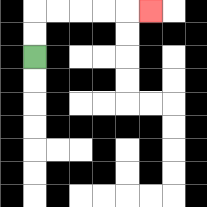{'start': '[1, 2]', 'end': '[6, 0]', 'path_directions': 'U,U,R,R,R,R,R', 'path_coordinates': '[[1, 2], [1, 1], [1, 0], [2, 0], [3, 0], [4, 0], [5, 0], [6, 0]]'}